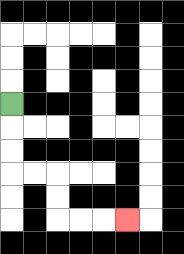{'start': '[0, 4]', 'end': '[5, 9]', 'path_directions': 'D,D,D,R,R,D,D,R,R,R', 'path_coordinates': '[[0, 4], [0, 5], [0, 6], [0, 7], [1, 7], [2, 7], [2, 8], [2, 9], [3, 9], [4, 9], [5, 9]]'}